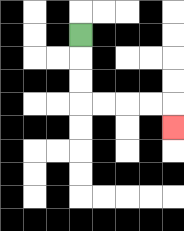{'start': '[3, 1]', 'end': '[7, 5]', 'path_directions': 'D,D,D,R,R,R,R,D', 'path_coordinates': '[[3, 1], [3, 2], [3, 3], [3, 4], [4, 4], [5, 4], [6, 4], [7, 4], [7, 5]]'}